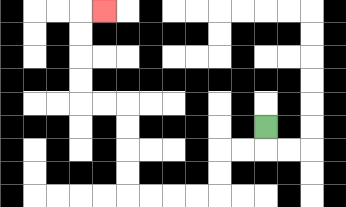{'start': '[11, 5]', 'end': '[4, 0]', 'path_directions': 'D,L,L,D,D,L,L,L,L,U,U,U,U,L,L,U,U,U,U,R', 'path_coordinates': '[[11, 5], [11, 6], [10, 6], [9, 6], [9, 7], [9, 8], [8, 8], [7, 8], [6, 8], [5, 8], [5, 7], [5, 6], [5, 5], [5, 4], [4, 4], [3, 4], [3, 3], [3, 2], [3, 1], [3, 0], [4, 0]]'}